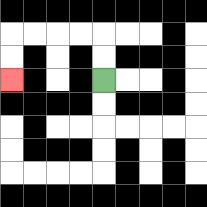{'start': '[4, 3]', 'end': '[0, 3]', 'path_directions': 'U,U,L,L,L,L,D,D', 'path_coordinates': '[[4, 3], [4, 2], [4, 1], [3, 1], [2, 1], [1, 1], [0, 1], [0, 2], [0, 3]]'}